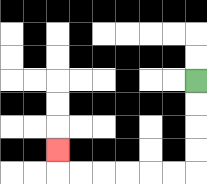{'start': '[8, 3]', 'end': '[2, 6]', 'path_directions': 'D,D,D,D,L,L,L,L,L,L,U', 'path_coordinates': '[[8, 3], [8, 4], [8, 5], [8, 6], [8, 7], [7, 7], [6, 7], [5, 7], [4, 7], [3, 7], [2, 7], [2, 6]]'}